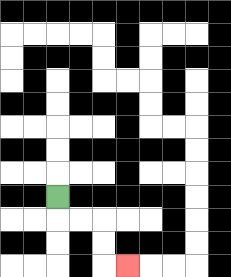{'start': '[2, 8]', 'end': '[5, 11]', 'path_directions': 'D,R,R,D,D,R', 'path_coordinates': '[[2, 8], [2, 9], [3, 9], [4, 9], [4, 10], [4, 11], [5, 11]]'}